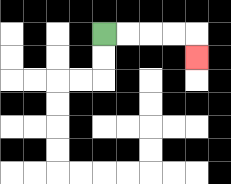{'start': '[4, 1]', 'end': '[8, 2]', 'path_directions': 'R,R,R,R,D', 'path_coordinates': '[[4, 1], [5, 1], [6, 1], [7, 1], [8, 1], [8, 2]]'}